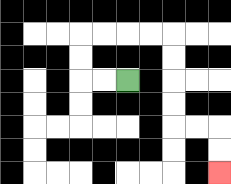{'start': '[5, 3]', 'end': '[9, 7]', 'path_directions': 'L,L,U,U,R,R,R,R,D,D,D,D,R,R,D,D', 'path_coordinates': '[[5, 3], [4, 3], [3, 3], [3, 2], [3, 1], [4, 1], [5, 1], [6, 1], [7, 1], [7, 2], [7, 3], [7, 4], [7, 5], [8, 5], [9, 5], [9, 6], [9, 7]]'}